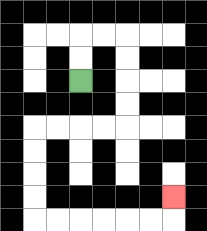{'start': '[3, 3]', 'end': '[7, 8]', 'path_directions': 'U,U,R,R,D,D,D,D,L,L,L,L,D,D,D,D,R,R,R,R,R,R,U', 'path_coordinates': '[[3, 3], [3, 2], [3, 1], [4, 1], [5, 1], [5, 2], [5, 3], [5, 4], [5, 5], [4, 5], [3, 5], [2, 5], [1, 5], [1, 6], [1, 7], [1, 8], [1, 9], [2, 9], [3, 9], [4, 9], [5, 9], [6, 9], [7, 9], [7, 8]]'}